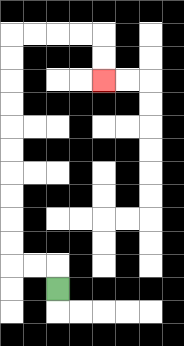{'start': '[2, 12]', 'end': '[4, 3]', 'path_directions': 'U,L,L,U,U,U,U,U,U,U,U,U,U,R,R,R,R,D,D', 'path_coordinates': '[[2, 12], [2, 11], [1, 11], [0, 11], [0, 10], [0, 9], [0, 8], [0, 7], [0, 6], [0, 5], [0, 4], [0, 3], [0, 2], [0, 1], [1, 1], [2, 1], [3, 1], [4, 1], [4, 2], [4, 3]]'}